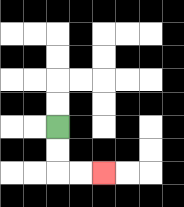{'start': '[2, 5]', 'end': '[4, 7]', 'path_directions': 'D,D,R,R', 'path_coordinates': '[[2, 5], [2, 6], [2, 7], [3, 7], [4, 7]]'}